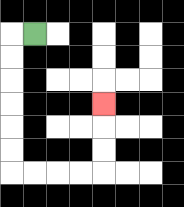{'start': '[1, 1]', 'end': '[4, 4]', 'path_directions': 'L,D,D,D,D,D,D,R,R,R,R,U,U,U', 'path_coordinates': '[[1, 1], [0, 1], [0, 2], [0, 3], [0, 4], [0, 5], [0, 6], [0, 7], [1, 7], [2, 7], [3, 7], [4, 7], [4, 6], [4, 5], [4, 4]]'}